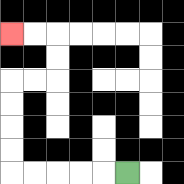{'start': '[5, 7]', 'end': '[0, 1]', 'path_directions': 'L,L,L,L,L,U,U,U,U,R,R,U,U,L,L', 'path_coordinates': '[[5, 7], [4, 7], [3, 7], [2, 7], [1, 7], [0, 7], [0, 6], [0, 5], [0, 4], [0, 3], [1, 3], [2, 3], [2, 2], [2, 1], [1, 1], [0, 1]]'}